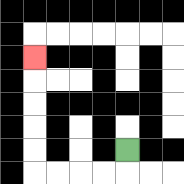{'start': '[5, 6]', 'end': '[1, 2]', 'path_directions': 'D,L,L,L,L,U,U,U,U,U', 'path_coordinates': '[[5, 6], [5, 7], [4, 7], [3, 7], [2, 7], [1, 7], [1, 6], [1, 5], [1, 4], [1, 3], [1, 2]]'}